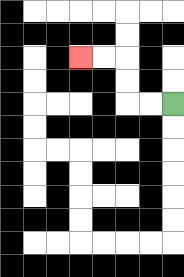{'start': '[7, 4]', 'end': '[3, 2]', 'path_directions': 'L,L,U,U,L,L', 'path_coordinates': '[[7, 4], [6, 4], [5, 4], [5, 3], [5, 2], [4, 2], [3, 2]]'}